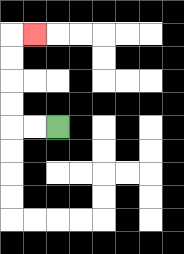{'start': '[2, 5]', 'end': '[1, 1]', 'path_directions': 'L,L,U,U,U,U,R', 'path_coordinates': '[[2, 5], [1, 5], [0, 5], [0, 4], [0, 3], [0, 2], [0, 1], [1, 1]]'}